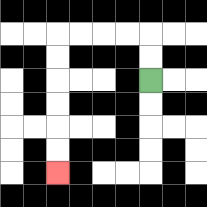{'start': '[6, 3]', 'end': '[2, 7]', 'path_directions': 'U,U,L,L,L,L,D,D,D,D,D,D', 'path_coordinates': '[[6, 3], [6, 2], [6, 1], [5, 1], [4, 1], [3, 1], [2, 1], [2, 2], [2, 3], [2, 4], [2, 5], [2, 6], [2, 7]]'}